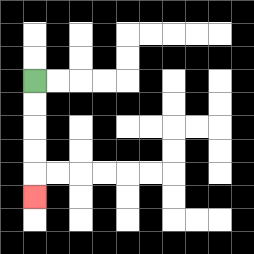{'start': '[1, 3]', 'end': '[1, 8]', 'path_directions': 'D,D,D,D,D', 'path_coordinates': '[[1, 3], [1, 4], [1, 5], [1, 6], [1, 7], [1, 8]]'}